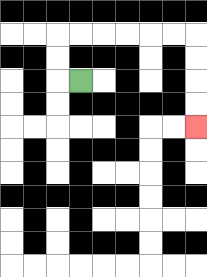{'start': '[3, 3]', 'end': '[8, 5]', 'path_directions': 'L,U,U,R,R,R,R,R,R,D,D,D,D', 'path_coordinates': '[[3, 3], [2, 3], [2, 2], [2, 1], [3, 1], [4, 1], [5, 1], [6, 1], [7, 1], [8, 1], [8, 2], [8, 3], [8, 4], [8, 5]]'}